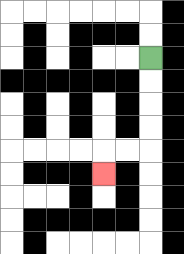{'start': '[6, 2]', 'end': '[4, 7]', 'path_directions': 'D,D,D,D,L,L,D', 'path_coordinates': '[[6, 2], [6, 3], [6, 4], [6, 5], [6, 6], [5, 6], [4, 6], [4, 7]]'}